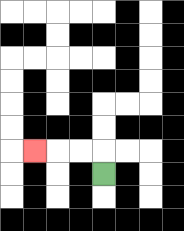{'start': '[4, 7]', 'end': '[1, 6]', 'path_directions': 'U,L,L,L', 'path_coordinates': '[[4, 7], [4, 6], [3, 6], [2, 6], [1, 6]]'}